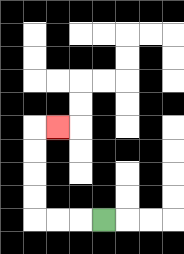{'start': '[4, 9]', 'end': '[2, 5]', 'path_directions': 'L,L,L,U,U,U,U,R', 'path_coordinates': '[[4, 9], [3, 9], [2, 9], [1, 9], [1, 8], [1, 7], [1, 6], [1, 5], [2, 5]]'}